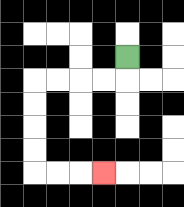{'start': '[5, 2]', 'end': '[4, 7]', 'path_directions': 'D,L,L,L,L,D,D,D,D,R,R,R', 'path_coordinates': '[[5, 2], [5, 3], [4, 3], [3, 3], [2, 3], [1, 3], [1, 4], [1, 5], [1, 6], [1, 7], [2, 7], [3, 7], [4, 7]]'}